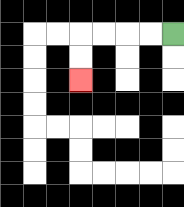{'start': '[7, 1]', 'end': '[3, 3]', 'path_directions': 'L,L,L,L,D,D', 'path_coordinates': '[[7, 1], [6, 1], [5, 1], [4, 1], [3, 1], [3, 2], [3, 3]]'}